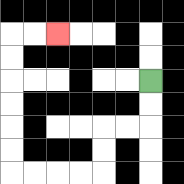{'start': '[6, 3]', 'end': '[2, 1]', 'path_directions': 'D,D,L,L,D,D,L,L,L,L,U,U,U,U,U,U,R,R', 'path_coordinates': '[[6, 3], [6, 4], [6, 5], [5, 5], [4, 5], [4, 6], [4, 7], [3, 7], [2, 7], [1, 7], [0, 7], [0, 6], [0, 5], [0, 4], [0, 3], [0, 2], [0, 1], [1, 1], [2, 1]]'}